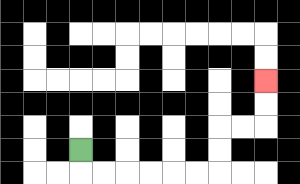{'start': '[3, 6]', 'end': '[11, 3]', 'path_directions': 'D,R,R,R,R,R,R,U,U,R,R,U,U', 'path_coordinates': '[[3, 6], [3, 7], [4, 7], [5, 7], [6, 7], [7, 7], [8, 7], [9, 7], [9, 6], [9, 5], [10, 5], [11, 5], [11, 4], [11, 3]]'}